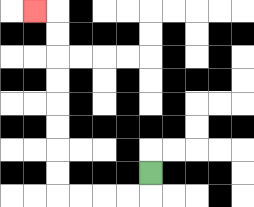{'start': '[6, 7]', 'end': '[1, 0]', 'path_directions': 'D,L,L,L,L,U,U,U,U,U,U,U,U,L', 'path_coordinates': '[[6, 7], [6, 8], [5, 8], [4, 8], [3, 8], [2, 8], [2, 7], [2, 6], [2, 5], [2, 4], [2, 3], [2, 2], [2, 1], [2, 0], [1, 0]]'}